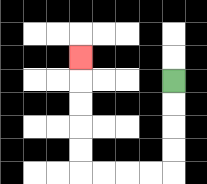{'start': '[7, 3]', 'end': '[3, 2]', 'path_directions': 'D,D,D,D,L,L,L,L,U,U,U,U,U', 'path_coordinates': '[[7, 3], [7, 4], [7, 5], [7, 6], [7, 7], [6, 7], [5, 7], [4, 7], [3, 7], [3, 6], [3, 5], [3, 4], [3, 3], [3, 2]]'}